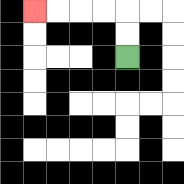{'start': '[5, 2]', 'end': '[1, 0]', 'path_directions': 'U,U,L,L,L,L', 'path_coordinates': '[[5, 2], [5, 1], [5, 0], [4, 0], [3, 0], [2, 0], [1, 0]]'}